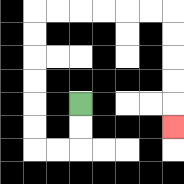{'start': '[3, 4]', 'end': '[7, 5]', 'path_directions': 'D,D,L,L,U,U,U,U,U,U,R,R,R,R,R,R,D,D,D,D,D', 'path_coordinates': '[[3, 4], [3, 5], [3, 6], [2, 6], [1, 6], [1, 5], [1, 4], [1, 3], [1, 2], [1, 1], [1, 0], [2, 0], [3, 0], [4, 0], [5, 0], [6, 0], [7, 0], [7, 1], [7, 2], [7, 3], [7, 4], [7, 5]]'}